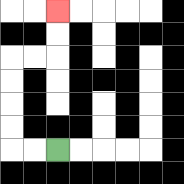{'start': '[2, 6]', 'end': '[2, 0]', 'path_directions': 'L,L,U,U,U,U,R,R,U,U', 'path_coordinates': '[[2, 6], [1, 6], [0, 6], [0, 5], [0, 4], [0, 3], [0, 2], [1, 2], [2, 2], [2, 1], [2, 0]]'}